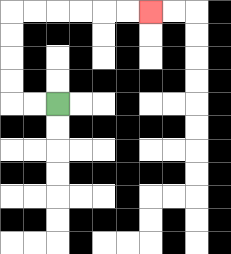{'start': '[2, 4]', 'end': '[6, 0]', 'path_directions': 'L,L,U,U,U,U,R,R,R,R,R,R', 'path_coordinates': '[[2, 4], [1, 4], [0, 4], [0, 3], [0, 2], [0, 1], [0, 0], [1, 0], [2, 0], [3, 0], [4, 0], [5, 0], [6, 0]]'}